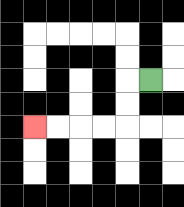{'start': '[6, 3]', 'end': '[1, 5]', 'path_directions': 'L,D,D,L,L,L,L', 'path_coordinates': '[[6, 3], [5, 3], [5, 4], [5, 5], [4, 5], [3, 5], [2, 5], [1, 5]]'}